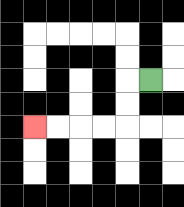{'start': '[6, 3]', 'end': '[1, 5]', 'path_directions': 'L,D,D,L,L,L,L', 'path_coordinates': '[[6, 3], [5, 3], [5, 4], [5, 5], [4, 5], [3, 5], [2, 5], [1, 5]]'}